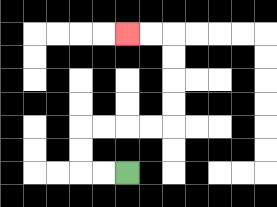{'start': '[5, 7]', 'end': '[5, 1]', 'path_directions': 'L,L,U,U,R,R,R,R,U,U,U,U,L,L', 'path_coordinates': '[[5, 7], [4, 7], [3, 7], [3, 6], [3, 5], [4, 5], [5, 5], [6, 5], [7, 5], [7, 4], [7, 3], [7, 2], [7, 1], [6, 1], [5, 1]]'}